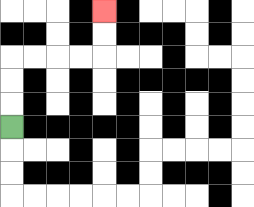{'start': '[0, 5]', 'end': '[4, 0]', 'path_directions': 'U,U,U,R,R,R,R,U,U', 'path_coordinates': '[[0, 5], [0, 4], [0, 3], [0, 2], [1, 2], [2, 2], [3, 2], [4, 2], [4, 1], [4, 0]]'}